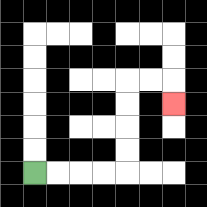{'start': '[1, 7]', 'end': '[7, 4]', 'path_directions': 'R,R,R,R,U,U,U,U,R,R,D', 'path_coordinates': '[[1, 7], [2, 7], [3, 7], [4, 7], [5, 7], [5, 6], [5, 5], [5, 4], [5, 3], [6, 3], [7, 3], [7, 4]]'}